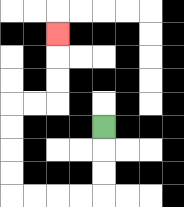{'start': '[4, 5]', 'end': '[2, 1]', 'path_directions': 'D,D,D,L,L,L,L,U,U,U,U,R,R,U,U,U', 'path_coordinates': '[[4, 5], [4, 6], [4, 7], [4, 8], [3, 8], [2, 8], [1, 8], [0, 8], [0, 7], [0, 6], [0, 5], [0, 4], [1, 4], [2, 4], [2, 3], [2, 2], [2, 1]]'}